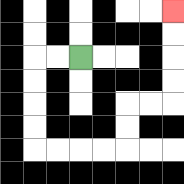{'start': '[3, 2]', 'end': '[7, 0]', 'path_directions': 'L,L,D,D,D,D,R,R,R,R,U,U,R,R,U,U,U,U', 'path_coordinates': '[[3, 2], [2, 2], [1, 2], [1, 3], [1, 4], [1, 5], [1, 6], [2, 6], [3, 6], [4, 6], [5, 6], [5, 5], [5, 4], [6, 4], [7, 4], [7, 3], [7, 2], [7, 1], [7, 0]]'}